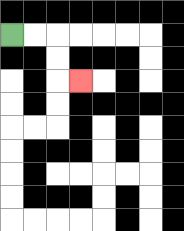{'start': '[0, 1]', 'end': '[3, 3]', 'path_directions': 'R,R,D,D,R', 'path_coordinates': '[[0, 1], [1, 1], [2, 1], [2, 2], [2, 3], [3, 3]]'}